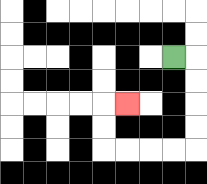{'start': '[7, 2]', 'end': '[5, 4]', 'path_directions': 'R,D,D,D,D,L,L,L,L,U,U,R', 'path_coordinates': '[[7, 2], [8, 2], [8, 3], [8, 4], [8, 5], [8, 6], [7, 6], [6, 6], [5, 6], [4, 6], [4, 5], [4, 4], [5, 4]]'}